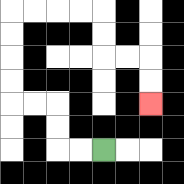{'start': '[4, 6]', 'end': '[6, 4]', 'path_directions': 'L,L,U,U,L,L,U,U,U,U,R,R,R,R,D,D,R,R,D,D', 'path_coordinates': '[[4, 6], [3, 6], [2, 6], [2, 5], [2, 4], [1, 4], [0, 4], [0, 3], [0, 2], [0, 1], [0, 0], [1, 0], [2, 0], [3, 0], [4, 0], [4, 1], [4, 2], [5, 2], [6, 2], [6, 3], [6, 4]]'}